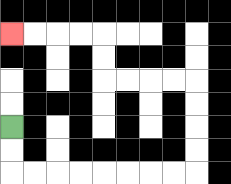{'start': '[0, 5]', 'end': '[0, 1]', 'path_directions': 'D,D,R,R,R,R,R,R,R,R,U,U,U,U,L,L,L,L,U,U,L,L,L,L', 'path_coordinates': '[[0, 5], [0, 6], [0, 7], [1, 7], [2, 7], [3, 7], [4, 7], [5, 7], [6, 7], [7, 7], [8, 7], [8, 6], [8, 5], [8, 4], [8, 3], [7, 3], [6, 3], [5, 3], [4, 3], [4, 2], [4, 1], [3, 1], [2, 1], [1, 1], [0, 1]]'}